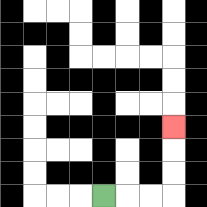{'start': '[4, 8]', 'end': '[7, 5]', 'path_directions': 'R,R,R,U,U,U', 'path_coordinates': '[[4, 8], [5, 8], [6, 8], [7, 8], [7, 7], [7, 6], [7, 5]]'}